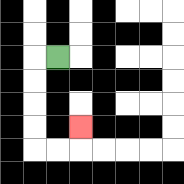{'start': '[2, 2]', 'end': '[3, 5]', 'path_directions': 'L,D,D,D,D,R,R,U', 'path_coordinates': '[[2, 2], [1, 2], [1, 3], [1, 4], [1, 5], [1, 6], [2, 6], [3, 6], [3, 5]]'}